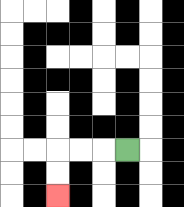{'start': '[5, 6]', 'end': '[2, 8]', 'path_directions': 'L,L,L,D,D', 'path_coordinates': '[[5, 6], [4, 6], [3, 6], [2, 6], [2, 7], [2, 8]]'}